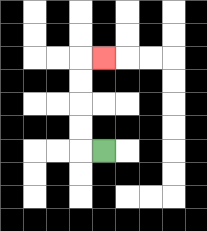{'start': '[4, 6]', 'end': '[4, 2]', 'path_directions': 'L,U,U,U,U,R', 'path_coordinates': '[[4, 6], [3, 6], [3, 5], [3, 4], [3, 3], [3, 2], [4, 2]]'}